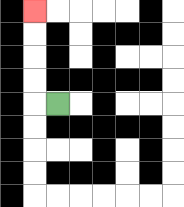{'start': '[2, 4]', 'end': '[1, 0]', 'path_directions': 'L,U,U,U,U', 'path_coordinates': '[[2, 4], [1, 4], [1, 3], [1, 2], [1, 1], [1, 0]]'}